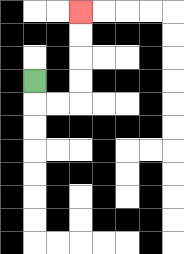{'start': '[1, 3]', 'end': '[3, 0]', 'path_directions': 'D,R,R,U,U,U,U', 'path_coordinates': '[[1, 3], [1, 4], [2, 4], [3, 4], [3, 3], [3, 2], [3, 1], [3, 0]]'}